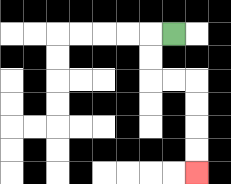{'start': '[7, 1]', 'end': '[8, 7]', 'path_directions': 'L,D,D,R,R,D,D,D,D', 'path_coordinates': '[[7, 1], [6, 1], [6, 2], [6, 3], [7, 3], [8, 3], [8, 4], [8, 5], [8, 6], [8, 7]]'}